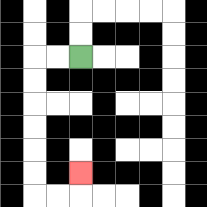{'start': '[3, 2]', 'end': '[3, 7]', 'path_directions': 'L,L,D,D,D,D,D,D,R,R,U', 'path_coordinates': '[[3, 2], [2, 2], [1, 2], [1, 3], [1, 4], [1, 5], [1, 6], [1, 7], [1, 8], [2, 8], [3, 8], [3, 7]]'}